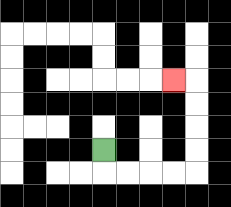{'start': '[4, 6]', 'end': '[7, 3]', 'path_directions': 'D,R,R,R,R,U,U,U,U,L', 'path_coordinates': '[[4, 6], [4, 7], [5, 7], [6, 7], [7, 7], [8, 7], [8, 6], [8, 5], [8, 4], [8, 3], [7, 3]]'}